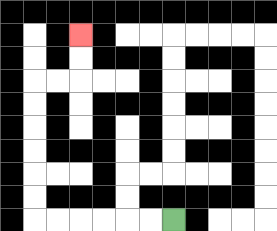{'start': '[7, 9]', 'end': '[3, 1]', 'path_directions': 'L,L,L,L,L,L,U,U,U,U,U,U,R,R,U,U', 'path_coordinates': '[[7, 9], [6, 9], [5, 9], [4, 9], [3, 9], [2, 9], [1, 9], [1, 8], [1, 7], [1, 6], [1, 5], [1, 4], [1, 3], [2, 3], [3, 3], [3, 2], [3, 1]]'}